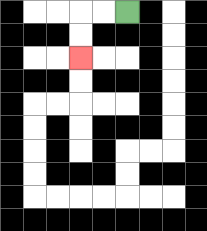{'start': '[5, 0]', 'end': '[3, 2]', 'path_directions': 'L,L,D,D', 'path_coordinates': '[[5, 0], [4, 0], [3, 0], [3, 1], [3, 2]]'}